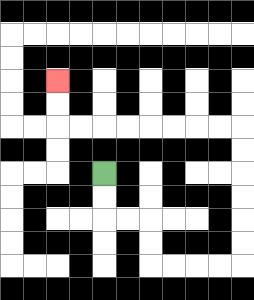{'start': '[4, 7]', 'end': '[2, 3]', 'path_directions': 'D,D,R,R,D,D,R,R,R,R,U,U,U,U,U,U,L,L,L,L,L,L,L,L,U,U', 'path_coordinates': '[[4, 7], [4, 8], [4, 9], [5, 9], [6, 9], [6, 10], [6, 11], [7, 11], [8, 11], [9, 11], [10, 11], [10, 10], [10, 9], [10, 8], [10, 7], [10, 6], [10, 5], [9, 5], [8, 5], [7, 5], [6, 5], [5, 5], [4, 5], [3, 5], [2, 5], [2, 4], [2, 3]]'}